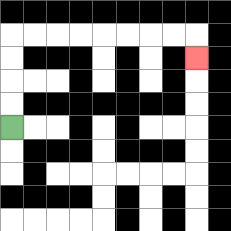{'start': '[0, 5]', 'end': '[8, 2]', 'path_directions': 'U,U,U,U,R,R,R,R,R,R,R,R,D', 'path_coordinates': '[[0, 5], [0, 4], [0, 3], [0, 2], [0, 1], [1, 1], [2, 1], [3, 1], [4, 1], [5, 1], [6, 1], [7, 1], [8, 1], [8, 2]]'}